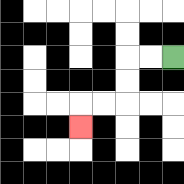{'start': '[7, 2]', 'end': '[3, 5]', 'path_directions': 'L,L,D,D,L,L,D', 'path_coordinates': '[[7, 2], [6, 2], [5, 2], [5, 3], [5, 4], [4, 4], [3, 4], [3, 5]]'}